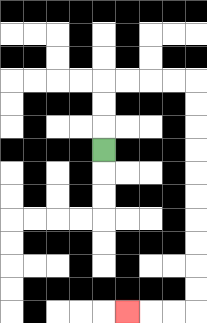{'start': '[4, 6]', 'end': '[5, 13]', 'path_directions': 'U,U,U,R,R,R,R,D,D,D,D,D,D,D,D,D,D,L,L,L', 'path_coordinates': '[[4, 6], [4, 5], [4, 4], [4, 3], [5, 3], [6, 3], [7, 3], [8, 3], [8, 4], [8, 5], [8, 6], [8, 7], [8, 8], [8, 9], [8, 10], [8, 11], [8, 12], [8, 13], [7, 13], [6, 13], [5, 13]]'}